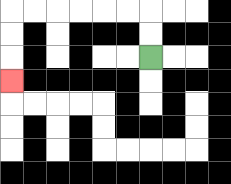{'start': '[6, 2]', 'end': '[0, 3]', 'path_directions': 'U,U,L,L,L,L,L,L,D,D,D', 'path_coordinates': '[[6, 2], [6, 1], [6, 0], [5, 0], [4, 0], [3, 0], [2, 0], [1, 0], [0, 0], [0, 1], [0, 2], [0, 3]]'}